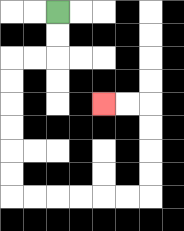{'start': '[2, 0]', 'end': '[4, 4]', 'path_directions': 'D,D,L,L,D,D,D,D,D,D,R,R,R,R,R,R,U,U,U,U,L,L', 'path_coordinates': '[[2, 0], [2, 1], [2, 2], [1, 2], [0, 2], [0, 3], [0, 4], [0, 5], [0, 6], [0, 7], [0, 8], [1, 8], [2, 8], [3, 8], [4, 8], [5, 8], [6, 8], [6, 7], [6, 6], [6, 5], [6, 4], [5, 4], [4, 4]]'}